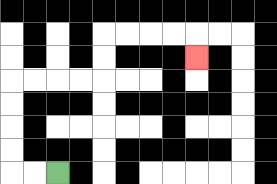{'start': '[2, 7]', 'end': '[8, 2]', 'path_directions': 'L,L,U,U,U,U,R,R,R,R,U,U,R,R,R,R,D', 'path_coordinates': '[[2, 7], [1, 7], [0, 7], [0, 6], [0, 5], [0, 4], [0, 3], [1, 3], [2, 3], [3, 3], [4, 3], [4, 2], [4, 1], [5, 1], [6, 1], [7, 1], [8, 1], [8, 2]]'}